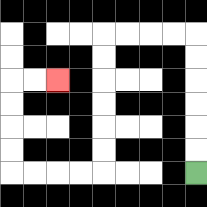{'start': '[8, 7]', 'end': '[2, 3]', 'path_directions': 'U,U,U,U,U,U,L,L,L,L,D,D,D,D,D,D,L,L,L,L,U,U,U,U,R,R', 'path_coordinates': '[[8, 7], [8, 6], [8, 5], [8, 4], [8, 3], [8, 2], [8, 1], [7, 1], [6, 1], [5, 1], [4, 1], [4, 2], [4, 3], [4, 4], [4, 5], [4, 6], [4, 7], [3, 7], [2, 7], [1, 7], [0, 7], [0, 6], [0, 5], [0, 4], [0, 3], [1, 3], [2, 3]]'}